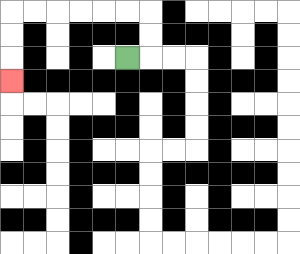{'start': '[5, 2]', 'end': '[0, 3]', 'path_directions': 'R,U,U,L,L,L,L,L,L,D,D,D', 'path_coordinates': '[[5, 2], [6, 2], [6, 1], [6, 0], [5, 0], [4, 0], [3, 0], [2, 0], [1, 0], [0, 0], [0, 1], [0, 2], [0, 3]]'}